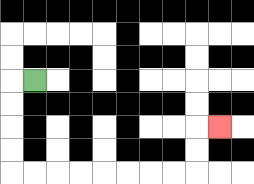{'start': '[1, 3]', 'end': '[9, 5]', 'path_directions': 'L,D,D,D,D,R,R,R,R,R,R,R,R,U,U,R', 'path_coordinates': '[[1, 3], [0, 3], [0, 4], [0, 5], [0, 6], [0, 7], [1, 7], [2, 7], [3, 7], [4, 7], [5, 7], [6, 7], [7, 7], [8, 7], [8, 6], [8, 5], [9, 5]]'}